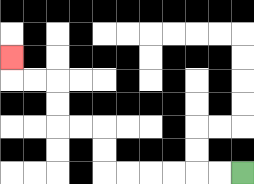{'start': '[10, 7]', 'end': '[0, 2]', 'path_directions': 'L,L,L,L,L,L,U,U,L,L,U,U,L,L,U', 'path_coordinates': '[[10, 7], [9, 7], [8, 7], [7, 7], [6, 7], [5, 7], [4, 7], [4, 6], [4, 5], [3, 5], [2, 5], [2, 4], [2, 3], [1, 3], [0, 3], [0, 2]]'}